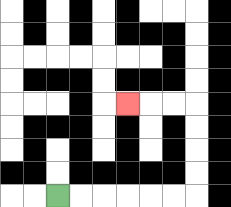{'start': '[2, 8]', 'end': '[5, 4]', 'path_directions': 'R,R,R,R,R,R,U,U,U,U,L,L,L', 'path_coordinates': '[[2, 8], [3, 8], [4, 8], [5, 8], [6, 8], [7, 8], [8, 8], [8, 7], [8, 6], [8, 5], [8, 4], [7, 4], [6, 4], [5, 4]]'}